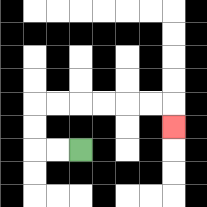{'start': '[3, 6]', 'end': '[7, 5]', 'path_directions': 'L,L,U,U,R,R,R,R,R,R,D', 'path_coordinates': '[[3, 6], [2, 6], [1, 6], [1, 5], [1, 4], [2, 4], [3, 4], [4, 4], [5, 4], [6, 4], [7, 4], [7, 5]]'}